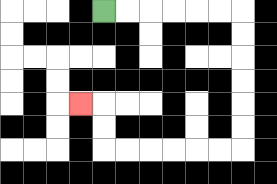{'start': '[4, 0]', 'end': '[3, 4]', 'path_directions': 'R,R,R,R,R,R,D,D,D,D,D,D,L,L,L,L,L,L,U,U,L', 'path_coordinates': '[[4, 0], [5, 0], [6, 0], [7, 0], [8, 0], [9, 0], [10, 0], [10, 1], [10, 2], [10, 3], [10, 4], [10, 5], [10, 6], [9, 6], [8, 6], [7, 6], [6, 6], [5, 6], [4, 6], [4, 5], [4, 4], [3, 4]]'}